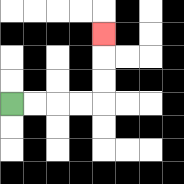{'start': '[0, 4]', 'end': '[4, 1]', 'path_directions': 'R,R,R,R,U,U,U', 'path_coordinates': '[[0, 4], [1, 4], [2, 4], [3, 4], [4, 4], [4, 3], [4, 2], [4, 1]]'}